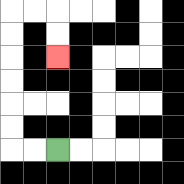{'start': '[2, 6]', 'end': '[2, 2]', 'path_directions': 'L,L,U,U,U,U,U,U,R,R,D,D', 'path_coordinates': '[[2, 6], [1, 6], [0, 6], [0, 5], [0, 4], [0, 3], [0, 2], [0, 1], [0, 0], [1, 0], [2, 0], [2, 1], [2, 2]]'}